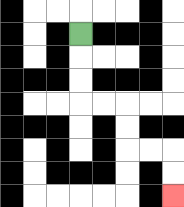{'start': '[3, 1]', 'end': '[7, 8]', 'path_directions': 'D,D,D,R,R,D,D,R,R,D,D', 'path_coordinates': '[[3, 1], [3, 2], [3, 3], [3, 4], [4, 4], [5, 4], [5, 5], [5, 6], [6, 6], [7, 6], [7, 7], [7, 8]]'}